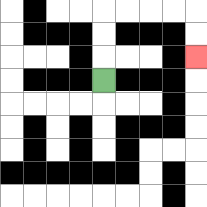{'start': '[4, 3]', 'end': '[8, 2]', 'path_directions': 'U,U,U,R,R,R,R,D,D', 'path_coordinates': '[[4, 3], [4, 2], [4, 1], [4, 0], [5, 0], [6, 0], [7, 0], [8, 0], [8, 1], [8, 2]]'}